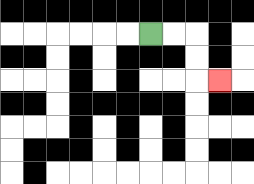{'start': '[6, 1]', 'end': '[9, 3]', 'path_directions': 'R,R,D,D,R', 'path_coordinates': '[[6, 1], [7, 1], [8, 1], [8, 2], [8, 3], [9, 3]]'}